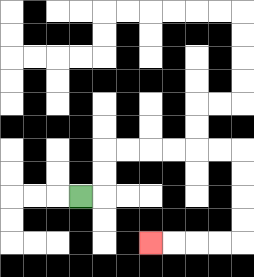{'start': '[3, 8]', 'end': '[6, 10]', 'path_directions': 'R,U,U,R,R,R,R,R,R,D,D,D,D,L,L,L,L', 'path_coordinates': '[[3, 8], [4, 8], [4, 7], [4, 6], [5, 6], [6, 6], [7, 6], [8, 6], [9, 6], [10, 6], [10, 7], [10, 8], [10, 9], [10, 10], [9, 10], [8, 10], [7, 10], [6, 10]]'}